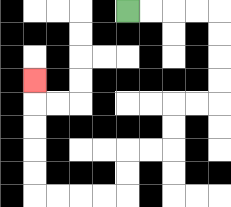{'start': '[5, 0]', 'end': '[1, 3]', 'path_directions': 'R,R,R,R,D,D,D,D,L,L,D,D,L,L,D,D,L,L,L,L,U,U,U,U,U', 'path_coordinates': '[[5, 0], [6, 0], [7, 0], [8, 0], [9, 0], [9, 1], [9, 2], [9, 3], [9, 4], [8, 4], [7, 4], [7, 5], [7, 6], [6, 6], [5, 6], [5, 7], [5, 8], [4, 8], [3, 8], [2, 8], [1, 8], [1, 7], [1, 6], [1, 5], [1, 4], [1, 3]]'}